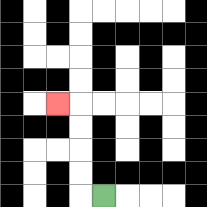{'start': '[4, 8]', 'end': '[2, 4]', 'path_directions': 'L,U,U,U,U,L', 'path_coordinates': '[[4, 8], [3, 8], [3, 7], [3, 6], [3, 5], [3, 4], [2, 4]]'}